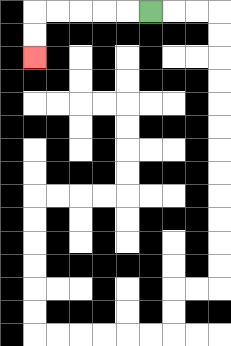{'start': '[6, 0]', 'end': '[1, 2]', 'path_directions': 'L,L,L,L,L,D,D', 'path_coordinates': '[[6, 0], [5, 0], [4, 0], [3, 0], [2, 0], [1, 0], [1, 1], [1, 2]]'}